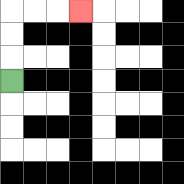{'start': '[0, 3]', 'end': '[3, 0]', 'path_directions': 'U,U,U,R,R,R', 'path_coordinates': '[[0, 3], [0, 2], [0, 1], [0, 0], [1, 0], [2, 0], [3, 0]]'}